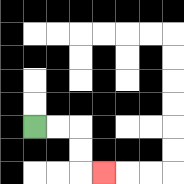{'start': '[1, 5]', 'end': '[4, 7]', 'path_directions': 'R,R,D,D,R', 'path_coordinates': '[[1, 5], [2, 5], [3, 5], [3, 6], [3, 7], [4, 7]]'}